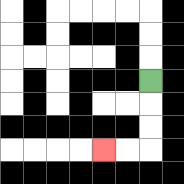{'start': '[6, 3]', 'end': '[4, 6]', 'path_directions': 'D,D,D,L,L', 'path_coordinates': '[[6, 3], [6, 4], [6, 5], [6, 6], [5, 6], [4, 6]]'}